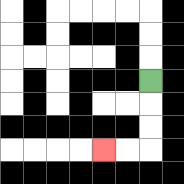{'start': '[6, 3]', 'end': '[4, 6]', 'path_directions': 'D,D,D,L,L', 'path_coordinates': '[[6, 3], [6, 4], [6, 5], [6, 6], [5, 6], [4, 6]]'}